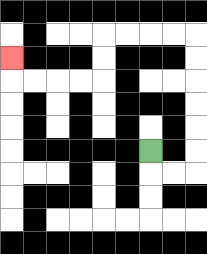{'start': '[6, 6]', 'end': '[0, 2]', 'path_directions': 'D,R,R,U,U,U,U,U,U,L,L,L,L,D,D,L,L,L,L,U', 'path_coordinates': '[[6, 6], [6, 7], [7, 7], [8, 7], [8, 6], [8, 5], [8, 4], [8, 3], [8, 2], [8, 1], [7, 1], [6, 1], [5, 1], [4, 1], [4, 2], [4, 3], [3, 3], [2, 3], [1, 3], [0, 3], [0, 2]]'}